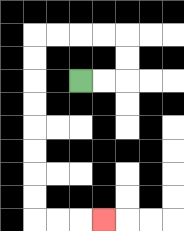{'start': '[3, 3]', 'end': '[4, 9]', 'path_directions': 'R,R,U,U,L,L,L,L,D,D,D,D,D,D,D,D,R,R,R', 'path_coordinates': '[[3, 3], [4, 3], [5, 3], [5, 2], [5, 1], [4, 1], [3, 1], [2, 1], [1, 1], [1, 2], [1, 3], [1, 4], [1, 5], [1, 6], [1, 7], [1, 8], [1, 9], [2, 9], [3, 9], [4, 9]]'}